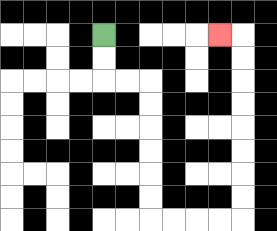{'start': '[4, 1]', 'end': '[9, 1]', 'path_directions': 'D,D,R,R,D,D,D,D,D,D,R,R,R,R,U,U,U,U,U,U,U,U,L', 'path_coordinates': '[[4, 1], [4, 2], [4, 3], [5, 3], [6, 3], [6, 4], [6, 5], [6, 6], [6, 7], [6, 8], [6, 9], [7, 9], [8, 9], [9, 9], [10, 9], [10, 8], [10, 7], [10, 6], [10, 5], [10, 4], [10, 3], [10, 2], [10, 1], [9, 1]]'}